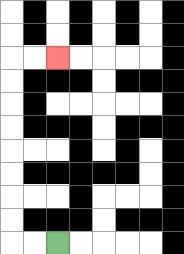{'start': '[2, 10]', 'end': '[2, 2]', 'path_directions': 'L,L,U,U,U,U,U,U,U,U,R,R', 'path_coordinates': '[[2, 10], [1, 10], [0, 10], [0, 9], [0, 8], [0, 7], [0, 6], [0, 5], [0, 4], [0, 3], [0, 2], [1, 2], [2, 2]]'}